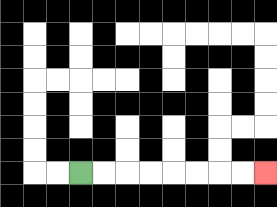{'start': '[3, 7]', 'end': '[11, 7]', 'path_directions': 'R,R,R,R,R,R,R,R', 'path_coordinates': '[[3, 7], [4, 7], [5, 7], [6, 7], [7, 7], [8, 7], [9, 7], [10, 7], [11, 7]]'}